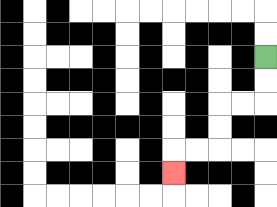{'start': '[11, 2]', 'end': '[7, 7]', 'path_directions': 'D,D,L,L,D,D,L,L,D', 'path_coordinates': '[[11, 2], [11, 3], [11, 4], [10, 4], [9, 4], [9, 5], [9, 6], [8, 6], [7, 6], [7, 7]]'}